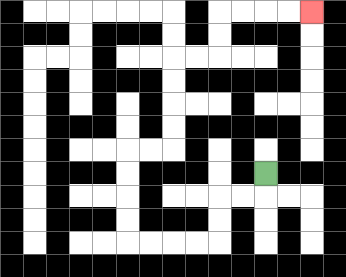{'start': '[11, 7]', 'end': '[13, 0]', 'path_directions': 'D,L,L,D,D,L,L,L,L,U,U,U,U,R,R,U,U,U,U,R,R,U,U,R,R,R,R', 'path_coordinates': '[[11, 7], [11, 8], [10, 8], [9, 8], [9, 9], [9, 10], [8, 10], [7, 10], [6, 10], [5, 10], [5, 9], [5, 8], [5, 7], [5, 6], [6, 6], [7, 6], [7, 5], [7, 4], [7, 3], [7, 2], [8, 2], [9, 2], [9, 1], [9, 0], [10, 0], [11, 0], [12, 0], [13, 0]]'}